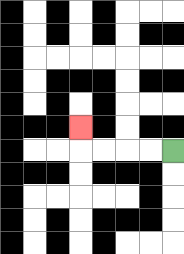{'start': '[7, 6]', 'end': '[3, 5]', 'path_directions': 'L,L,L,L,U', 'path_coordinates': '[[7, 6], [6, 6], [5, 6], [4, 6], [3, 6], [3, 5]]'}